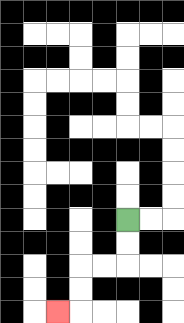{'start': '[5, 9]', 'end': '[2, 13]', 'path_directions': 'D,D,L,L,D,D,L', 'path_coordinates': '[[5, 9], [5, 10], [5, 11], [4, 11], [3, 11], [3, 12], [3, 13], [2, 13]]'}